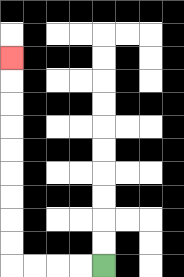{'start': '[4, 11]', 'end': '[0, 2]', 'path_directions': 'L,L,L,L,U,U,U,U,U,U,U,U,U', 'path_coordinates': '[[4, 11], [3, 11], [2, 11], [1, 11], [0, 11], [0, 10], [0, 9], [0, 8], [0, 7], [0, 6], [0, 5], [0, 4], [0, 3], [0, 2]]'}